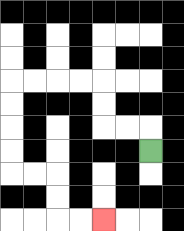{'start': '[6, 6]', 'end': '[4, 9]', 'path_directions': 'U,L,L,U,U,L,L,L,L,D,D,D,D,R,R,D,D,R,R', 'path_coordinates': '[[6, 6], [6, 5], [5, 5], [4, 5], [4, 4], [4, 3], [3, 3], [2, 3], [1, 3], [0, 3], [0, 4], [0, 5], [0, 6], [0, 7], [1, 7], [2, 7], [2, 8], [2, 9], [3, 9], [4, 9]]'}